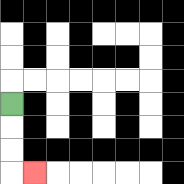{'start': '[0, 4]', 'end': '[1, 7]', 'path_directions': 'D,D,D,R', 'path_coordinates': '[[0, 4], [0, 5], [0, 6], [0, 7], [1, 7]]'}